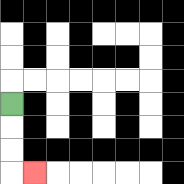{'start': '[0, 4]', 'end': '[1, 7]', 'path_directions': 'D,D,D,R', 'path_coordinates': '[[0, 4], [0, 5], [0, 6], [0, 7], [1, 7]]'}